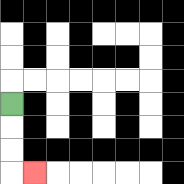{'start': '[0, 4]', 'end': '[1, 7]', 'path_directions': 'D,D,D,R', 'path_coordinates': '[[0, 4], [0, 5], [0, 6], [0, 7], [1, 7]]'}